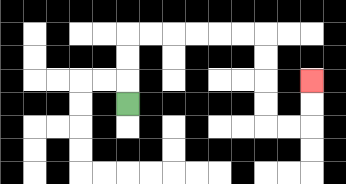{'start': '[5, 4]', 'end': '[13, 3]', 'path_directions': 'U,U,U,R,R,R,R,R,R,D,D,D,D,R,R,U,U', 'path_coordinates': '[[5, 4], [5, 3], [5, 2], [5, 1], [6, 1], [7, 1], [8, 1], [9, 1], [10, 1], [11, 1], [11, 2], [11, 3], [11, 4], [11, 5], [12, 5], [13, 5], [13, 4], [13, 3]]'}